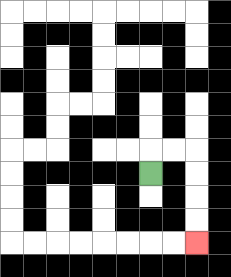{'start': '[6, 7]', 'end': '[8, 10]', 'path_directions': 'U,R,R,D,D,D,D', 'path_coordinates': '[[6, 7], [6, 6], [7, 6], [8, 6], [8, 7], [8, 8], [8, 9], [8, 10]]'}